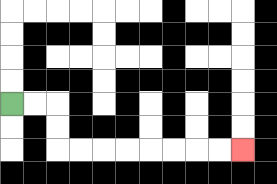{'start': '[0, 4]', 'end': '[10, 6]', 'path_directions': 'R,R,D,D,R,R,R,R,R,R,R,R', 'path_coordinates': '[[0, 4], [1, 4], [2, 4], [2, 5], [2, 6], [3, 6], [4, 6], [5, 6], [6, 6], [7, 6], [8, 6], [9, 6], [10, 6]]'}